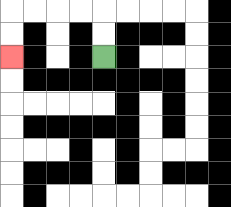{'start': '[4, 2]', 'end': '[0, 2]', 'path_directions': 'U,U,L,L,L,L,D,D', 'path_coordinates': '[[4, 2], [4, 1], [4, 0], [3, 0], [2, 0], [1, 0], [0, 0], [0, 1], [0, 2]]'}